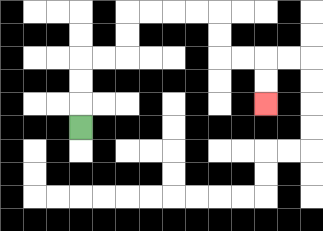{'start': '[3, 5]', 'end': '[11, 4]', 'path_directions': 'U,U,U,R,R,U,U,R,R,R,R,D,D,R,R,D,D', 'path_coordinates': '[[3, 5], [3, 4], [3, 3], [3, 2], [4, 2], [5, 2], [5, 1], [5, 0], [6, 0], [7, 0], [8, 0], [9, 0], [9, 1], [9, 2], [10, 2], [11, 2], [11, 3], [11, 4]]'}